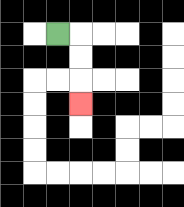{'start': '[2, 1]', 'end': '[3, 4]', 'path_directions': 'R,D,D,D', 'path_coordinates': '[[2, 1], [3, 1], [3, 2], [3, 3], [3, 4]]'}